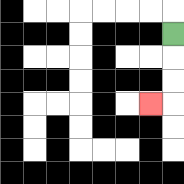{'start': '[7, 1]', 'end': '[6, 4]', 'path_directions': 'D,D,D,L', 'path_coordinates': '[[7, 1], [7, 2], [7, 3], [7, 4], [6, 4]]'}